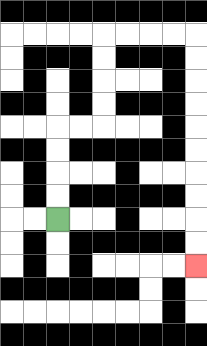{'start': '[2, 9]', 'end': '[8, 11]', 'path_directions': 'U,U,U,U,R,R,U,U,U,U,R,R,R,R,D,D,D,D,D,D,D,D,D,D', 'path_coordinates': '[[2, 9], [2, 8], [2, 7], [2, 6], [2, 5], [3, 5], [4, 5], [4, 4], [4, 3], [4, 2], [4, 1], [5, 1], [6, 1], [7, 1], [8, 1], [8, 2], [8, 3], [8, 4], [8, 5], [8, 6], [8, 7], [8, 8], [8, 9], [8, 10], [8, 11]]'}